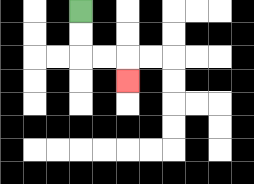{'start': '[3, 0]', 'end': '[5, 3]', 'path_directions': 'D,D,R,R,D', 'path_coordinates': '[[3, 0], [3, 1], [3, 2], [4, 2], [5, 2], [5, 3]]'}